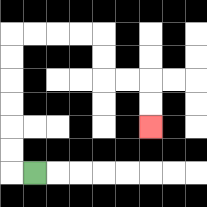{'start': '[1, 7]', 'end': '[6, 5]', 'path_directions': 'L,U,U,U,U,U,U,R,R,R,R,D,D,R,R,D,D', 'path_coordinates': '[[1, 7], [0, 7], [0, 6], [0, 5], [0, 4], [0, 3], [0, 2], [0, 1], [1, 1], [2, 1], [3, 1], [4, 1], [4, 2], [4, 3], [5, 3], [6, 3], [6, 4], [6, 5]]'}